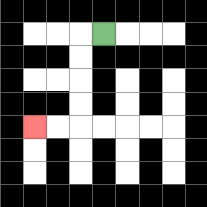{'start': '[4, 1]', 'end': '[1, 5]', 'path_directions': 'L,D,D,D,D,L,L', 'path_coordinates': '[[4, 1], [3, 1], [3, 2], [3, 3], [3, 4], [3, 5], [2, 5], [1, 5]]'}